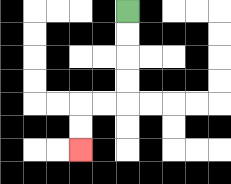{'start': '[5, 0]', 'end': '[3, 6]', 'path_directions': 'D,D,D,D,L,L,D,D', 'path_coordinates': '[[5, 0], [5, 1], [5, 2], [5, 3], [5, 4], [4, 4], [3, 4], [3, 5], [3, 6]]'}